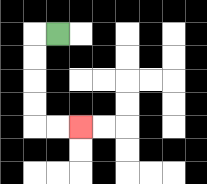{'start': '[2, 1]', 'end': '[3, 5]', 'path_directions': 'L,D,D,D,D,R,R', 'path_coordinates': '[[2, 1], [1, 1], [1, 2], [1, 3], [1, 4], [1, 5], [2, 5], [3, 5]]'}